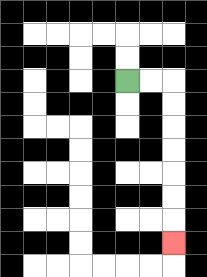{'start': '[5, 3]', 'end': '[7, 10]', 'path_directions': 'R,R,D,D,D,D,D,D,D', 'path_coordinates': '[[5, 3], [6, 3], [7, 3], [7, 4], [7, 5], [7, 6], [7, 7], [7, 8], [7, 9], [7, 10]]'}